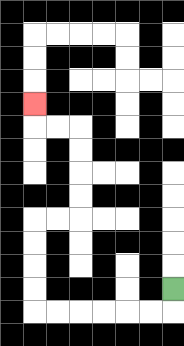{'start': '[7, 12]', 'end': '[1, 4]', 'path_directions': 'D,L,L,L,L,L,L,U,U,U,U,R,R,U,U,U,U,L,L,U', 'path_coordinates': '[[7, 12], [7, 13], [6, 13], [5, 13], [4, 13], [3, 13], [2, 13], [1, 13], [1, 12], [1, 11], [1, 10], [1, 9], [2, 9], [3, 9], [3, 8], [3, 7], [3, 6], [3, 5], [2, 5], [1, 5], [1, 4]]'}